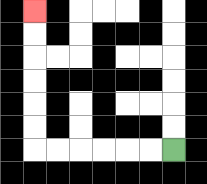{'start': '[7, 6]', 'end': '[1, 0]', 'path_directions': 'L,L,L,L,L,L,U,U,U,U,U,U', 'path_coordinates': '[[7, 6], [6, 6], [5, 6], [4, 6], [3, 6], [2, 6], [1, 6], [1, 5], [1, 4], [1, 3], [1, 2], [1, 1], [1, 0]]'}